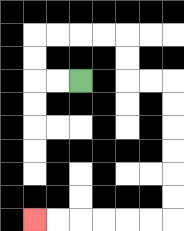{'start': '[3, 3]', 'end': '[1, 9]', 'path_directions': 'L,L,U,U,R,R,R,R,D,D,R,R,D,D,D,D,D,D,L,L,L,L,L,L', 'path_coordinates': '[[3, 3], [2, 3], [1, 3], [1, 2], [1, 1], [2, 1], [3, 1], [4, 1], [5, 1], [5, 2], [5, 3], [6, 3], [7, 3], [7, 4], [7, 5], [7, 6], [7, 7], [7, 8], [7, 9], [6, 9], [5, 9], [4, 9], [3, 9], [2, 9], [1, 9]]'}